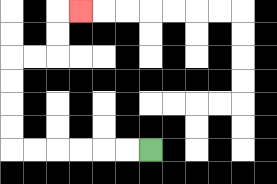{'start': '[6, 6]', 'end': '[3, 0]', 'path_directions': 'L,L,L,L,L,L,U,U,U,U,R,R,U,U,R', 'path_coordinates': '[[6, 6], [5, 6], [4, 6], [3, 6], [2, 6], [1, 6], [0, 6], [0, 5], [0, 4], [0, 3], [0, 2], [1, 2], [2, 2], [2, 1], [2, 0], [3, 0]]'}